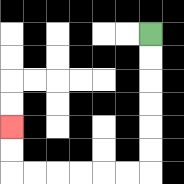{'start': '[6, 1]', 'end': '[0, 5]', 'path_directions': 'D,D,D,D,D,D,L,L,L,L,L,L,U,U', 'path_coordinates': '[[6, 1], [6, 2], [6, 3], [6, 4], [6, 5], [6, 6], [6, 7], [5, 7], [4, 7], [3, 7], [2, 7], [1, 7], [0, 7], [0, 6], [0, 5]]'}